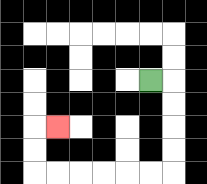{'start': '[6, 3]', 'end': '[2, 5]', 'path_directions': 'R,D,D,D,D,L,L,L,L,L,L,U,U,R', 'path_coordinates': '[[6, 3], [7, 3], [7, 4], [7, 5], [7, 6], [7, 7], [6, 7], [5, 7], [4, 7], [3, 7], [2, 7], [1, 7], [1, 6], [1, 5], [2, 5]]'}